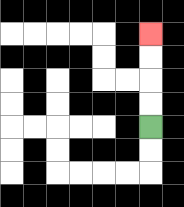{'start': '[6, 5]', 'end': '[6, 1]', 'path_directions': 'U,U,U,U', 'path_coordinates': '[[6, 5], [6, 4], [6, 3], [6, 2], [6, 1]]'}